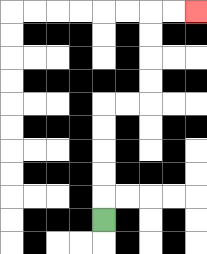{'start': '[4, 9]', 'end': '[8, 0]', 'path_directions': 'U,U,U,U,U,R,R,U,U,U,U,R,R', 'path_coordinates': '[[4, 9], [4, 8], [4, 7], [4, 6], [4, 5], [4, 4], [5, 4], [6, 4], [6, 3], [6, 2], [6, 1], [6, 0], [7, 0], [8, 0]]'}